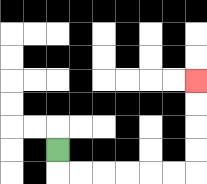{'start': '[2, 6]', 'end': '[8, 3]', 'path_directions': 'D,R,R,R,R,R,R,U,U,U,U', 'path_coordinates': '[[2, 6], [2, 7], [3, 7], [4, 7], [5, 7], [6, 7], [7, 7], [8, 7], [8, 6], [8, 5], [8, 4], [8, 3]]'}